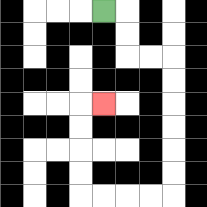{'start': '[4, 0]', 'end': '[4, 4]', 'path_directions': 'R,D,D,R,R,D,D,D,D,D,D,L,L,L,L,U,U,U,U,R', 'path_coordinates': '[[4, 0], [5, 0], [5, 1], [5, 2], [6, 2], [7, 2], [7, 3], [7, 4], [7, 5], [7, 6], [7, 7], [7, 8], [6, 8], [5, 8], [4, 8], [3, 8], [3, 7], [3, 6], [3, 5], [3, 4], [4, 4]]'}